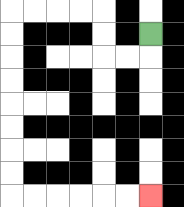{'start': '[6, 1]', 'end': '[6, 8]', 'path_directions': 'D,L,L,U,U,L,L,L,L,D,D,D,D,D,D,D,D,R,R,R,R,R,R', 'path_coordinates': '[[6, 1], [6, 2], [5, 2], [4, 2], [4, 1], [4, 0], [3, 0], [2, 0], [1, 0], [0, 0], [0, 1], [0, 2], [0, 3], [0, 4], [0, 5], [0, 6], [0, 7], [0, 8], [1, 8], [2, 8], [3, 8], [4, 8], [5, 8], [6, 8]]'}